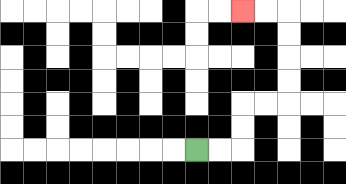{'start': '[8, 6]', 'end': '[10, 0]', 'path_directions': 'R,R,U,U,R,R,U,U,U,U,L,L', 'path_coordinates': '[[8, 6], [9, 6], [10, 6], [10, 5], [10, 4], [11, 4], [12, 4], [12, 3], [12, 2], [12, 1], [12, 0], [11, 0], [10, 0]]'}